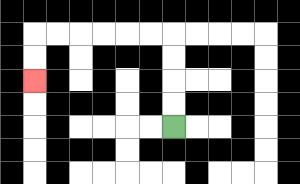{'start': '[7, 5]', 'end': '[1, 3]', 'path_directions': 'U,U,U,U,L,L,L,L,L,L,D,D', 'path_coordinates': '[[7, 5], [7, 4], [7, 3], [7, 2], [7, 1], [6, 1], [5, 1], [4, 1], [3, 1], [2, 1], [1, 1], [1, 2], [1, 3]]'}